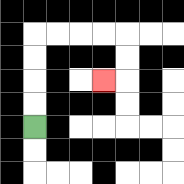{'start': '[1, 5]', 'end': '[4, 3]', 'path_directions': 'U,U,U,U,R,R,R,R,D,D,L', 'path_coordinates': '[[1, 5], [1, 4], [1, 3], [1, 2], [1, 1], [2, 1], [3, 1], [4, 1], [5, 1], [5, 2], [5, 3], [4, 3]]'}